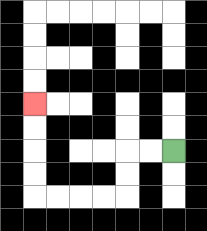{'start': '[7, 6]', 'end': '[1, 4]', 'path_directions': 'L,L,D,D,L,L,L,L,U,U,U,U', 'path_coordinates': '[[7, 6], [6, 6], [5, 6], [5, 7], [5, 8], [4, 8], [3, 8], [2, 8], [1, 8], [1, 7], [1, 6], [1, 5], [1, 4]]'}